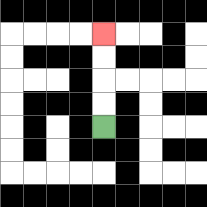{'start': '[4, 5]', 'end': '[4, 1]', 'path_directions': 'U,U,U,U', 'path_coordinates': '[[4, 5], [4, 4], [4, 3], [4, 2], [4, 1]]'}